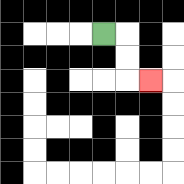{'start': '[4, 1]', 'end': '[6, 3]', 'path_directions': 'R,D,D,R', 'path_coordinates': '[[4, 1], [5, 1], [5, 2], [5, 3], [6, 3]]'}